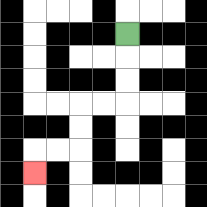{'start': '[5, 1]', 'end': '[1, 7]', 'path_directions': 'D,D,D,L,L,D,D,L,L,D', 'path_coordinates': '[[5, 1], [5, 2], [5, 3], [5, 4], [4, 4], [3, 4], [3, 5], [3, 6], [2, 6], [1, 6], [1, 7]]'}